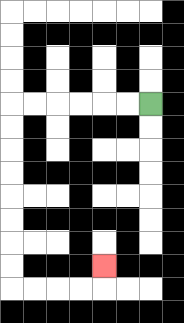{'start': '[6, 4]', 'end': '[4, 11]', 'path_directions': 'L,L,L,L,L,L,D,D,D,D,D,D,D,D,R,R,R,R,U', 'path_coordinates': '[[6, 4], [5, 4], [4, 4], [3, 4], [2, 4], [1, 4], [0, 4], [0, 5], [0, 6], [0, 7], [0, 8], [0, 9], [0, 10], [0, 11], [0, 12], [1, 12], [2, 12], [3, 12], [4, 12], [4, 11]]'}